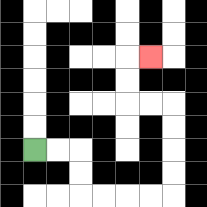{'start': '[1, 6]', 'end': '[6, 2]', 'path_directions': 'R,R,D,D,R,R,R,R,U,U,U,U,L,L,U,U,R', 'path_coordinates': '[[1, 6], [2, 6], [3, 6], [3, 7], [3, 8], [4, 8], [5, 8], [6, 8], [7, 8], [7, 7], [7, 6], [7, 5], [7, 4], [6, 4], [5, 4], [5, 3], [5, 2], [6, 2]]'}